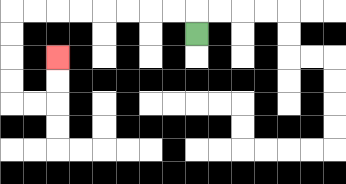{'start': '[8, 1]', 'end': '[2, 2]', 'path_directions': 'U,L,L,L,L,L,L,L,L,D,D,D,D,R,R,U,U', 'path_coordinates': '[[8, 1], [8, 0], [7, 0], [6, 0], [5, 0], [4, 0], [3, 0], [2, 0], [1, 0], [0, 0], [0, 1], [0, 2], [0, 3], [0, 4], [1, 4], [2, 4], [2, 3], [2, 2]]'}